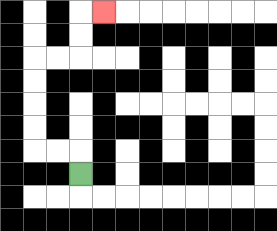{'start': '[3, 7]', 'end': '[4, 0]', 'path_directions': 'U,L,L,U,U,U,U,R,R,U,U,R', 'path_coordinates': '[[3, 7], [3, 6], [2, 6], [1, 6], [1, 5], [1, 4], [1, 3], [1, 2], [2, 2], [3, 2], [3, 1], [3, 0], [4, 0]]'}